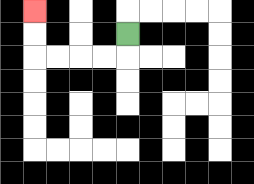{'start': '[5, 1]', 'end': '[1, 0]', 'path_directions': 'D,L,L,L,L,U,U', 'path_coordinates': '[[5, 1], [5, 2], [4, 2], [3, 2], [2, 2], [1, 2], [1, 1], [1, 0]]'}